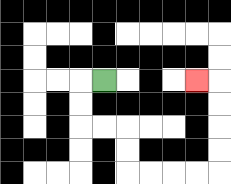{'start': '[4, 3]', 'end': '[8, 3]', 'path_directions': 'L,D,D,R,R,D,D,R,R,R,R,U,U,U,U,L', 'path_coordinates': '[[4, 3], [3, 3], [3, 4], [3, 5], [4, 5], [5, 5], [5, 6], [5, 7], [6, 7], [7, 7], [8, 7], [9, 7], [9, 6], [9, 5], [9, 4], [9, 3], [8, 3]]'}